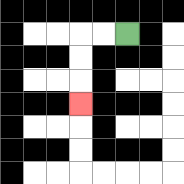{'start': '[5, 1]', 'end': '[3, 4]', 'path_directions': 'L,L,D,D,D', 'path_coordinates': '[[5, 1], [4, 1], [3, 1], [3, 2], [3, 3], [3, 4]]'}